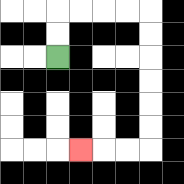{'start': '[2, 2]', 'end': '[3, 6]', 'path_directions': 'U,U,R,R,R,R,D,D,D,D,D,D,L,L,L', 'path_coordinates': '[[2, 2], [2, 1], [2, 0], [3, 0], [4, 0], [5, 0], [6, 0], [6, 1], [6, 2], [6, 3], [6, 4], [6, 5], [6, 6], [5, 6], [4, 6], [3, 6]]'}